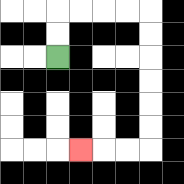{'start': '[2, 2]', 'end': '[3, 6]', 'path_directions': 'U,U,R,R,R,R,D,D,D,D,D,D,L,L,L', 'path_coordinates': '[[2, 2], [2, 1], [2, 0], [3, 0], [4, 0], [5, 0], [6, 0], [6, 1], [6, 2], [6, 3], [6, 4], [6, 5], [6, 6], [5, 6], [4, 6], [3, 6]]'}